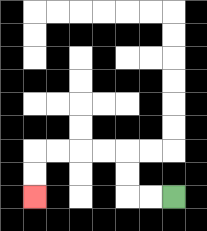{'start': '[7, 8]', 'end': '[1, 8]', 'path_directions': 'L,L,U,U,L,L,L,L,D,D', 'path_coordinates': '[[7, 8], [6, 8], [5, 8], [5, 7], [5, 6], [4, 6], [3, 6], [2, 6], [1, 6], [1, 7], [1, 8]]'}